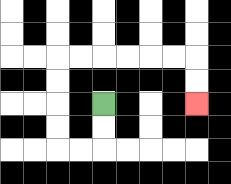{'start': '[4, 4]', 'end': '[8, 4]', 'path_directions': 'D,D,L,L,U,U,U,U,R,R,R,R,R,R,D,D', 'path_coordinates': '[[4, 4], [4, 5], [4, 6], [3, 6], [2, 6], [2, 5], [2, 4], [2, 3], [2, 2], [3, 2], [4, 2], [5, 2], [6, 2], [7, 2], [8, 2], [8, 3], [8, 4]]'}